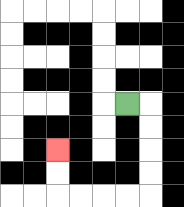{'start': '[5, 4]', 'end': '[2, 6]', 'path_directions': 'R,D,D,D,D,L,L,L,L,U,U', 'path_coordinates': '[[5, 4], [6, 4], [6, 5], [6, 6], [6, 7], [6, 8], [5, 8], [4, 8], [3, 8], [2, 8], [2, 7], [2, 6]]'}